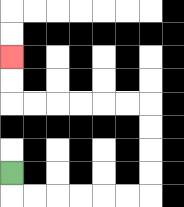{'start': '[0, 7]', 'end': '[0, 2]', 'path_directions': 'D,R,R,R,R,R,R,U,U,U,U,L,L,L,L,L,L,U,U', 'path_coordinates': '[[0, 7], [0, 8], [1, 8], [2, 8], [3, 8], [4, 8], [5, 8], [6, 8], [6, 7], [6, 6], [6, 5], [6, 4], [5, 4], [4, 4], [3, 4], [2, 4], [1, 4], [0, 4], [0, 3], [0, 2]]'}